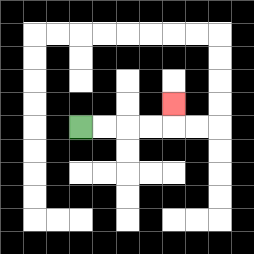{'start': '[3, 5]', 'end': '[7, 4]', 'path_directions': 'R,R,R,R,U', 'path_coordinates': '[[3, 5], [4, 5], [5, 5], [6, 5], [7, 5], [7, 4]]'}